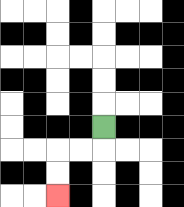{'start': '[4, 5]', 'end': '[2, 8]', 'path_directions': 'D,L,L,D,D', 'path_coordinates': '[[4, 5], [4, 6], [3, 6], [2, 6], [2, 7], [2, 8]]'}